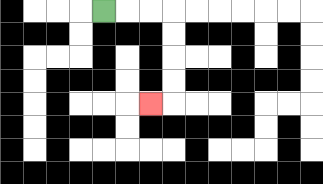{'start': '[4, 0]', 'end': '[6, 4]', 'path_directions': 'R,R,R,D,D,D,D,L', 'path_coordinates': '[[4, 0], [5, 0], [6, 0], [7, 0], [7, 1], [7, 2], [7, 3], [7, 4], [6, 4]]'}